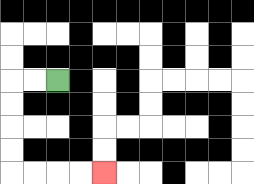{'start': '[2, 3]', 'end': '[4, 7]', 'path_directions': 'L,L,D,D,D,D,R,R,R,R', 'path_coordinates': '[[2, 3], [1, 3], [0, 3], [0, 4], [0, 5], [0, 6], [0, 7], [1, 7], [2, 7], [3, 7], [4, 7]]'}